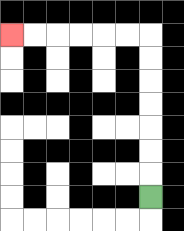{'start': '[6, 8]', 'end': '[0, 1]', 'path_directions': 'U,U,U,U,U,U,U,L,L,L,L,L,L', 'path_coordinates': '[[6, 8], [6, 7], [6, 6], [6, 5], [6, 4], [6, 3], [6, 2], [6, 1], [5, 1], [4, 1], [3, 1], [2, 1], [1, 1], [0, 1]]'}